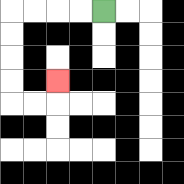{'start': '[4, 0]', 'end': '[2, 3]', 'path_directions': 'L,L,L,L,D,D,D,D,R,R,U', 'path_coordinates': '[[4, 0], [3, 0], [2, 0], [1, 0], [0, 0], [0, 1], [0, 2], [0, 3], [0, 4], [1, 4], [2, 4], [2, 3]]'}